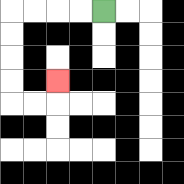{'start': '[4, 0]', 'end': '[2, 3]', 'path_directions': 'L,L,L,L,D,D,D,D,R,R,U', 'path_coordinates': '[[4, 0], [3, 0], [2, 0], [1, 0], [0, 0], [0, 1], [0, 2], [0, 3], [0, 4], [1, 4], [2, 4], [2, 3]]'}